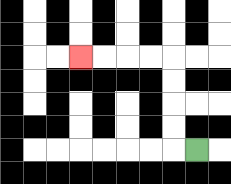{'start': '[8, 6]', 'end': '[3, 2]', 'path_directions': 'L,U,U,U,U,L,L,L,L', 'path_coordinates': '[[8, 6], [7, 6], [7, 5], [7, 4], [7, 3], [7, 2], [6, 2], [5, 2], [4, 2], [3, 2]]'}